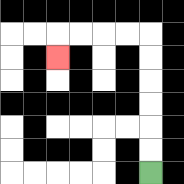{'start': '[6, 7]', 'end': '[2, 2]', 'path_directions': 'U,U,U,U,U,U,L,L,L,L,D', 'path_coordinates': '[[6, 7], [6, 6], [6, 5], [6, 4], [6, 3], [6, 2], [6, 1], [5, 1], [4, 1], [3, 1], [2, 1], [2, 2]]'}